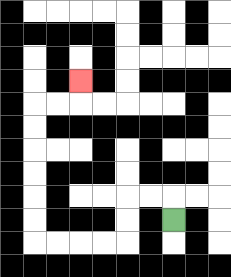{'start': '[7, 9]', 'end': '[3, 3]', 'path_directions': 'U,L,L,D,D,L,L,L,L,U,U,U,U,U,U,R,R,U', 'path_coordinates': '[[7, 9], [7, 8], [6, 8], [5, 8], [5, 9], [5, 10], [4, 10], [3, 10], [2, 10], [1, 10], [1, 9], [1, 8], [1, 7], [1, 6], [1, 5], [1, 4], [2, 4], [3, 4], [3, 3]]'}